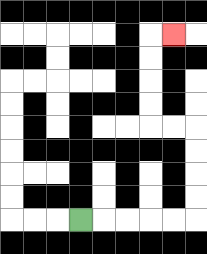{'start': '[3, 9]', 'end': '[7, 1]', 'path_directions': 'R,R,R,R,R,U,U,U,U,L,L,U,U,U,U,R', 'path_coordinates': '[[3, 9], [4, 9], [5, 9], [6, 9], [7, 9], [8, 9], [8, 8], [8, 7], [8, 6], [8, 5], [7, 5], [6, 5], [6, 4], [6, 3], [6, 2], [6, 1], [7, 1]]'}